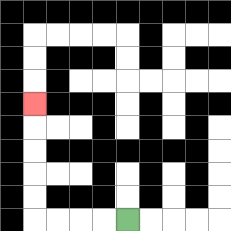{'start': '[5, 9]', 'end': '[1, 4]', 'path_directions': 'L,L,L,L,U,U,U,U,U', 'path_coordinates': '[[5, 9], [4, 9], [3, 9], [2, 9], [1, 9], [1, 8], [1, 7], [1, 6], [1, 5], [1, 4]]'}